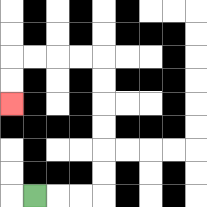{'start': '[1, 8]', 'end': '[0, 4]', 'path_directions': 'R,R,R,U,U,U,U,U,U,L,L,L,L,D,D', 'path_coordinates': '[[1, 8], [2, 8], [3, 8], [4, 8], [4, 7], [4, 6], [4, 5], [4, 4], [4, 3], [4, 2], [3, 2], [2, 2], [1, 2], [0, 2], [0, 3], [0, 4]]'}